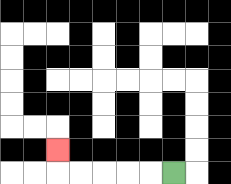{'start': '[7, 7]', 'end': '[2, 6]', 'path_directions': 'L,L,L,L,L,U', 'path_coordinates': '[[7, 7], [6, 7], [5, 7], [4, 7], [3, 7], [2, 7], [2, 6]]'}